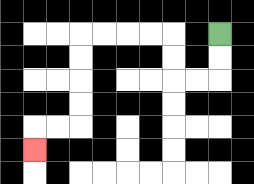{'start': '[9, 1]', 'end': '[1, 6]', 'path_directions': 'D,D,L,L,U,U,L,L,L,L,D,D,D,D,L,L,D', 'path_coordinates': '[[9, 1], [9, 2], [9, 3], [8, 3], [7, 3], [7, 2], [7, 1], [6, 1], [5, 1], [4, 1], [3, 1], [3, 2], [3, 3], [3, 4], [3, 5], [2, 5], [1, 5], [1, 6]]'}